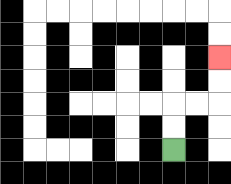{'start': '[7, 6]', 'end': '[9, 2]', 'path_directions': 'U,U,R,R,U,U', 'path_coordinates': '[[7, 6], [7, 5], [7, 4], [8, 4], [9, 4], [9, 3], [9, 2]]'}